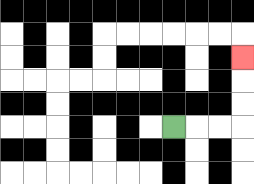{'start': '[7, 5]', 'end': '[10, 2]', 'path_directions': 'R,R,R,U,U,U', 'path_coordinates': '[[7, 5], [8, 5], [9, 5], [10, 5], [10, 4], [10, 3], [10, 2]]'}